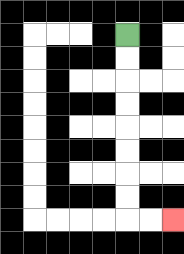{'start': '[5, 1]', 'end': '[7, 9]', 'path_directions': 'D,D,D,D,D,D,D,D,R,R', 'path_coordinates': '[[5, 1], [5, 2], [5, 3], [5, 4], [5, 5], [5, 6], [5, 7], [5, 8], [5, 9], [6, 9], [7, 9]]'}